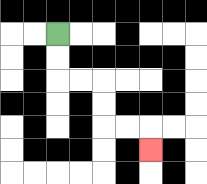{'start': '[2, 1]', 'end': '[6, 6]', 'path_directions': 'D,D,R,R,D,D,R,R,D', 'path_coordinates': '[[2, 1], [2, 2], [2, 3], [3, 3], [4, 3], [4, 4], [4, 5], [5, 5], [6, 5], [6, 6]]'}